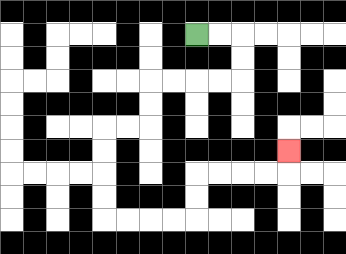{'start': '[8, 1]', 'end': '[12, 6]', 'path_directions': 'R,R,D,D,L,L,L,L,D,D,L,L,D,D,D,D,R,R,R,R,U,U,R,R,R,R,U', 'path_coordinates': '[[8, 1], [9, 1], [10, 1], [10, 2], [10, 3], [9, 3], [8, 3], [7, 3], [6, 3], [6, 4], [6, 5], [5, 5], [4, 5], [4, 6], [4, 7], [4, 8], [4, 9], [5, 9], [6, 9], [7, 9], [8, 9], [8, 8], [8, 7], [9, 7], [10, 7], [11, 7], [12, 7], [12, 6]]'}